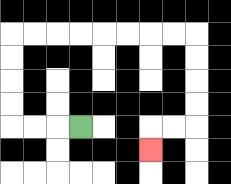{'start': '[3, 5]', 'end': '[6, 6]', 'path_directions': 'L,L,L,U,U,U,U,R,R,R,R,R,R,R,R,D,D,D,D,L,L,D', 'path_coordinates': '[[3, 5], [2, 5], [1, 5], [0, 5], [0, 4], [0, 3], [0, 2], [0, 1], [1, 1], [2, 1], [3, 1], [4, 1], [5, 1], [6, 1], [7, 1], [8, 1], [8, 2], [8, 3], [8, 4], [8, 5], [7, 5], [6, 5], [6, 6]]'}